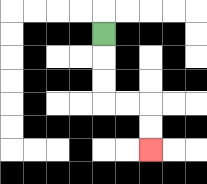{'start': '[4, 1]', 'end': '[6, 6]', 'path_directions': 'D,D,D,R,R,D,D', 'path_coordinates': '[[4, 1], [4, 2], [4, 3], [4, 4], [5, 4], [6, 4], [6, 5], [6, 6]]'}